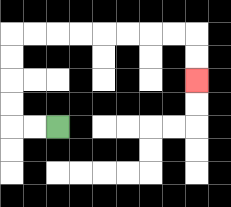{'start': '[2, 5]', 'end': '[8, 3]', 'path_directions': 'L,L,U,U,U,U,R,R,R,R,R,R,R,R,D,D', 'path_coordinates': '[[2, 5], [1, 5], [0, 5], [0, 4], [0, 3], [0, 2], [0, 1], [1, 1], [2, 1], [3, 1], [4, 1], [5, 1], [6, 1], [7, 1], [8, 1], [8, 2], [8, 3]]'}